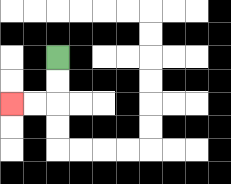{'start': '[2, 2]', 'end': '[0, 4]', 'path_directions': 'D,D,L,L', 'path_coordinates': '[[2, 2], [2, 3], [2, 4], [1, 4], [0, 4]]'}